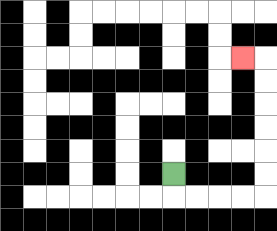{'start': '[7, 7]', 'end': '[10, 2]', 'path_directions': 'D,R,R,R,R,U,U,U,U,U,U,L', 'path_coordinates': '[[7, 7], [7, 8], [8, 8], [9, 8], [10, 8], [11, 8], [11, 7], [11, 6], [11, 5], [11, 4], [11, 3], [11, 2], [10, 2]]'}